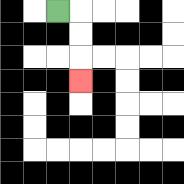{'start': '[2, 0]', 'end': '[3, 3]', 'path_directions': 'R,D,D,D', 'path_coordinates': '[[2, 0], [3, 0], [3, 1], [3, 2], [3, 3]]'}